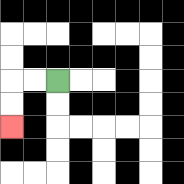{'start': '[2, 3]', 'end': '[0, 5]', 'path_directions': 'L,L,D,D', 'path_coordinates': '[[2, 3], [1, 3], [0, 3], [0, 4], [0, 5]]'}